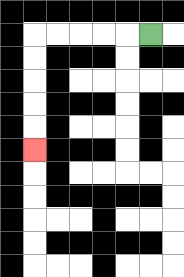{'start': '[6, 1]', 'end': '[1, 6]', 'path_directions': 'L,L,L,L,L,D,D,D,D,D', 'path_coordinates': '[[6, 1], [5, 1], [4, 1], [3, 1], [2, 1], [1, 1], [1, 2], [1, 3], [1, 4], [1, 5], [1, 6]]'}